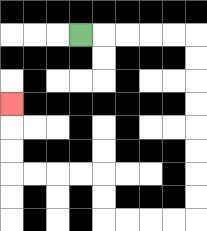{'start': '[3, 1]', 'end': '[0, 4]', 'path_directions': 'R,R,R,R,R,D,D,D,D,D,D,D,D,L,L,L,L,U,U,L,L,L,L,U,U,U', 'path_coordinates': '[[3, 1], [4, 1], [5, 1], [6, 1], [7, 1], [8, 1], [8, 2], [8, 3], [8, 4], [8, 5], [8, 6], [8, 7], [8, 8], [8, 9], [7, 9], [6, 9], [5, 9], [4, 9], [4, 8], [4, 7], [3, 7], [2, 7], [1, 7], [0, 7], [0, 6], [0, 5], [0, 4]]'}